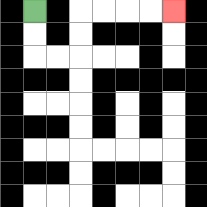{'start': '[1, 0]', 'end': '[7, 0]', 'path_directions': 'D,D,R,R,U,U,R,R,R,R', 'path_coordinates': '[[1, 0], [1, 1], [1, 2], [2, 2], [3, 2], [3, 1], [3, 0], [4, 0], [5, 0], [6, 0], [7, 0]]'}